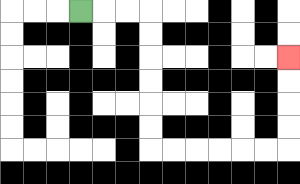{'start': '[3, 0]', 'end': '[12, 2]', 'path_directions': 'R,R,R,D,D,D,D,D,D,R,R,R,R,R,R,U,U,U,U', 'path_coordinates': '[[3, 0], [4, 0], [5, 0], [6, 0], [6, 1], [6, 2], [6, 3], [6, 4], [6, 5], [6, 6], [7, 6], [8, 6], [9, 6], [10, 6], [11, 6], [12, 6], [12, 5], [12, 4], [12, 3], [12, 2]]'}